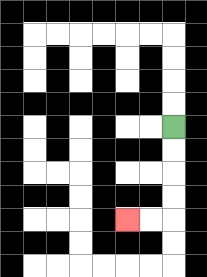{'start': '[7, 5]', 'end': '[5, 9]', 'path_directions': 'D,D,D,D,L,L', 'path_coordinates': '[[7, 5], [7, 6], [7, 7], [7, 8], [7, 9], [6, 9], [5, 9]]'}